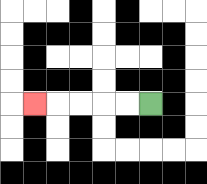{'start': '[6, 4]', 'end': '[1, 4]', 'path_directions': 'L,L,L,L,L', 'path_coordinates': '[[6, 4], [5, 4], [4, 4], [3, 4], [2, 4], [1, 4]]'}